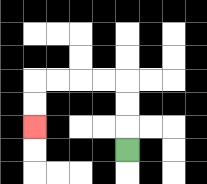{'start': '[5, 6]', 'end': '[1, 5]', 'path_directions': 'U,U,U,L,L,L,L,D,D', 'path_coordinates': '[[5, 6], [5, 5], [5, 4], [5, 3], [4, 3], [3, 3], [2, 3], [1, 3], [1, 4], [1, 5]]'}